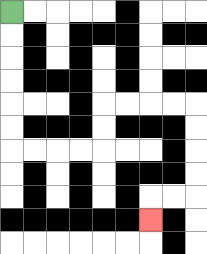{'start': '[0, 0]', 'end': '[6, 9]', 'path_directions': 'D,D,D,D,D,D,R,R,R,R,U,U,R,R,R,R,D,D,D,D,L,L,D', 'path_coordinates': '[[0, 0], [0, 1], [0, 2], [0, 3], [0, 4], [0, 5], [0, 6], [1, 6], [2, 6], [3, 6], [4, 6], [4, 5], [4, 4], [5, 4], [6, 4], [7, 4], [8, 4], [8, 5], [8, 6], [8, 7], [8, 8], [7, 8], [6, 8], [6, 9]]'}